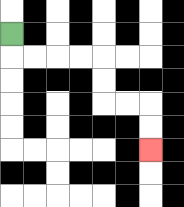{'start': '[0, 1]', 'end': '[6, 6]', 'path_directions': 'D,R,R,R,R,D,D,R,R,D,D', 'path_coordinates': '[[0, 1], [0, 2], [1, 2], [2, 2], [3, 2], [4, 2], [4, 3], [4, 4], [5, 4], [6, 4], [6, 5], [6, 6]]'}